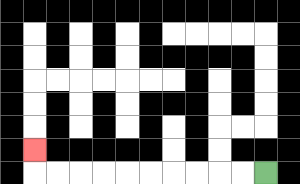{'start': '[11, 7]', 'end': '[1, 6]', 'path_directions': 'L,L,L,L,L,L,L,L,L,L,U', 'path_coordinates': '[[11, 7], [10, 7], [9, 7], [8, 7], [7, 7], [6, 7], [5, 7], [4, 7], [3, 7], [2, 7], [1, 7], [1, 6]]'}